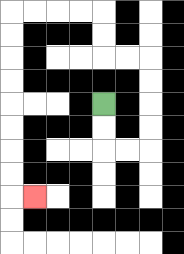{'start': '[4, 4]', 'end': '[1, 8]', 'path_directions': 'D,D,R,R,U,U,U,U,L,L,U,U,L,L,L,L,D,D,D,D,D,D,D,D,R', 'path_coordinates': '[[4, 4], [4, 5], [4, 6], [5, 6], [6, 6], [6, 5], [6, 4], [6, 3], [6, 2], [5, 2], [4, 2], [4, 1], [4, 0], [3, 0], [2, 0], [1, 0], [0, 0], [0, 1], [0, 2], [0, 3], [0, 4], [0, 5], [0, 6], [0, 7], [0, 8], [1, 8]]'}